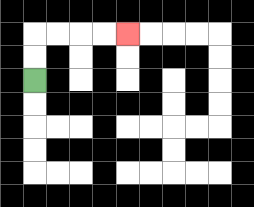{'start': '[1, 3]', 'end': '[5, 1]', 'path_directions': 'U,U,R,R,R,R', 'path_coordinates': '[[1, 3], [1, 2], [1, 1], [2, 1], [3, 1], [4, 1], [5, 1]]'}